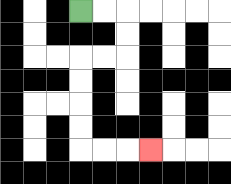{'start': '[3, 0]', 'end': '[6, 6]', 'path_directions': 'R,R,D,D,L,L,D,D,D,D,R,R,R', 'path_coordinates': '[[3, 0], [4, 0], [5, 0], [5, 1], [5, 2], [4, 2], [3, 2], [3, 3], [3, 4], [3, 5], [3, 6], [4, 6], [5, 6], [6, 6]]'}